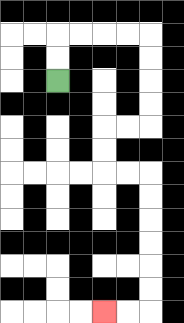{'start': '[2, 3]', 'end': '[4, 13]', 'path_directions': 'U,U,R,R,R,R,D,D,D,D,L,L,D,D,R,R,D,D,D,D,D,D,L,L', 'path_coordinates': '[[2, 3], [2, 2], [2, 1], [3, 1], [4, 1], [5, 1], [6, 1], [6, 2], [6, 3], [6, 4], [6, 5], [5, 5], [4, 5], [4, 6], [4, 7], [5, 7], [6, 7], [6, 8], [6, 9], [6, 10], [6, 11], [6, 12], [6, 13], [5, 13], [4, 13]]'}